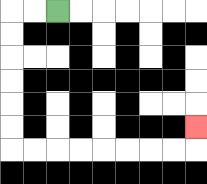{'start': '[2, 0]', 'end': '[8, 5]', 'path_directions': 'L,L,D,D,D,D,D,D,R,R,R,R,R,R,R,R,U', 'path_coordinates': '[[2, 0], [1, 0], [0, 0], [0, 1], [0, 2], [0, 3], [0, 4], [0, 5], [0, 6], [1, 6], [2, 6], [3, 6], [4, 6], [5, 6], [6, 6], [7, 6], [8, 6], [8, 5]]'}